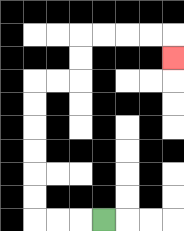{'start': '[4, 9]', 'end': '[7, 2]', 'path_directions': 'L,L,L,U,U,U,U,U,U,R,R,U,U,R,R,R,R,D', 'path_coordinates': '[[4, 9], [3, 9], [2, 9], [1, 9], [1, 8], [1, 7], [1, 6], [1, 5], [1, 4], [1, 3], [2, 3], [3, 3], [3, 2], [3, 1], [4, 1], [5, 1], [6, 1], [7, 1], [7, 2]]'}